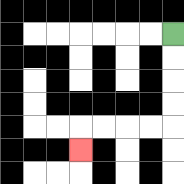{'start': '[7, 1]', 'end': '[3, 6]', 'path_directions': 'D,D,D,D,L,L,L,L,D', 'path_coordinates': '[[7, 1], [7, 2], [7, 3], [7, 4], [7, 5], [6, 5], [5, 5], [4, 5], [3, 5], [3, 6]]'}